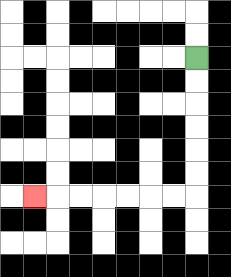{'start': '[8, 2]', 'end': '[1, 8]', 'path_directions': 'D,D,D,D,D,D,L,L,L,L,L,L,L', 'path_coordinates': '[[8, 2], [8, 3], [8, 4], [8, 5], [8, 6], [8, 7], [8, 8], [7, 8], [6, 8], [5, 8], [4, 8], [3, 8], [2, 8], [1, 8]]'}